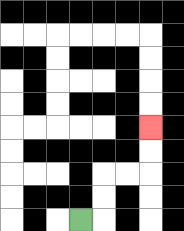{'start': '[3, 9]', 'end': '[6, 5]', 'path_directions': 'R,U,U,R,R,U,U', 'path_coordinates': '[[3, 9], [4, 9], [4, 8], [4, 7], [5, 7], [6, 7], [6, 6], [6, 5]]'}